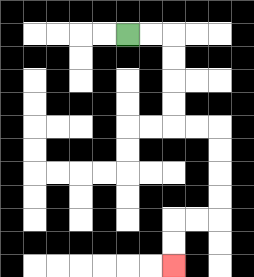{'start': '[5, 1]', 'end': '[7, 11]', 'path_directions': 'R,R,D,D,D,D,R,R,D,D,D,D,L,L,D,D', 'path_coordinates': '[[5, 1], [6, 1], [7, 1], [7, 2], [7, 3], [7, 4], [7, 5], [8, 5], [9, 5], [9, 6], [9, 7], [9, 8], [9, 9], [8, 9], [7, 9], [7, 10], [7, 11]]'}